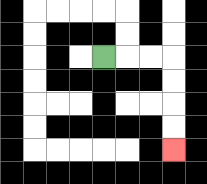{'start': '[4, 2]', 'end': '[7, 6]', 'path_directions': 'R,R,R,D,D,D,D', 'path_coordinates': '[[4, 2], [5, 2], [6, 2], [7, 2], [7, 3], [7, 4], [7, 5], [7, 6]]'}